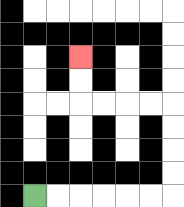{'start': '[1, 8]', 'end': '[3, 2]', 'path_directions': 'R,R,R,R,R,R,U,U,U,U,L,L,L,L,U,U', 'path_coordinates': '[[1, 8], [2, 8], [3, 8], [4, 8], [5, 8], [6, 8], [7, 8], [7, 7], [7, 6], [7, 5], [7, 4], [6, 4], [5, 4], [4, 4], [3, 4], [3, 3], [3, 2]]'}